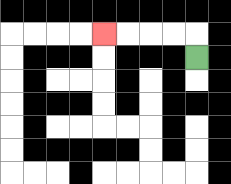{'start': '[8, 2]', 'end': '[4, 1]', 'path_directions': 'U,L,L,L,L', 'path_coordinates': '[[8, 2], [8, 1], [7, 1], [6, 1], [5, 1], [4, 1]]'}